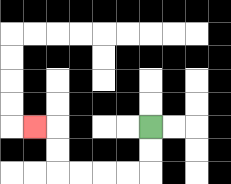{'start': '[6, 5]', 'end': '[1, 5]', 'path_directions': 'D,D,L,L,L,L,U,U,L', 'path_coordinates': '[[6, 5], [6, 6], [6, 7], [5, 7], [4, 7], [3, 7], [2, 7], [2, 6], [2, 5], [1, 5]]'}